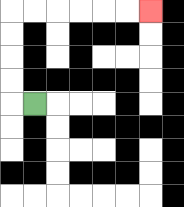{'start': '[1, 4]', 'end': '[6, 0]', 'path_directions': 'L,U,U,U,U,R,R,R,R,R,R', 'path_coordinates': '[[1, 4], [0, 4], [0, 3], [0, 2], [0, 1], [0, 0], [1, 0], [2, 0], [3, 0], [4, 0], [5, 0], [6, 0]]'}